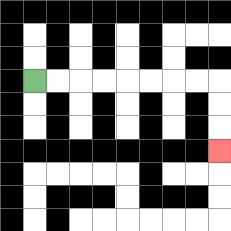{'start': '[1, 3]', 'end': '[9, 6]', 'path_directions': 'R,R,R,R,R,R,R,R,D,D,D', 'path_coordinates': '[[1, 3], [2, 3], [3, 3], [4, 3], [5, 3], [6, 3], [7, 3], [8, 3], [9, 3], [9, 4], [9, 5], [9, 6]]'}